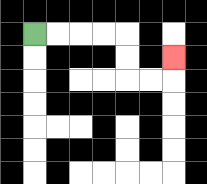{'start': '[1, 1]', 'end': '[7, 2]', 'path_directions': 'R,R,R,R,D,D,R,R,U', 'path_coordinates': '[[1, 1], [2, 1], [3, 1], [4, 1], [5, 1], [5, 2], [5, 3], [6, 3], [7, 3], [7, 2]]'}